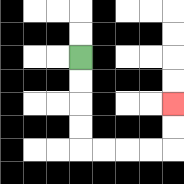{'start': '[3, 2]', 'end': '[7, 4]', 'path_directions': 'D,D,D,D,R,R,R,R,U,U', 'path_coordinates': '[[3, 2], [3, 3], [3, 4], [3, 5], [3, 6], [4, 6], [5, 6], [6, 6], [7, 6], [7, 5], [7, 4]]'}